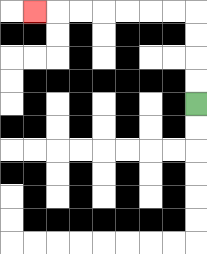{'start': '[8, 4]', 'end': '[1, 0]', 'path_directions': 'U,U,U,U,L,L,L,L,L,L,L', 'path_coordinates': '[[8, 4], [8, 3], [8, 2], [8, 1], [8, 0], [7, 0], [6, 0], [5, 0], [4, 0], [3, 0], [2, 0], [1, 0]]'}